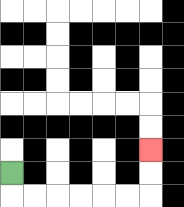{'start': '[0, 7]', 'end': '[6, 6]', 'path_directions': 'D,R,R,R,R,R,R,U,U', 'path_coordinates': '[[0, 7], [0, 8], [1, 8], [2, 8], [3, 8], [4, 8], [5, 8], [6, 8], [6, 7], [6, 6]]'}